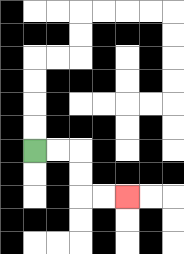{'start': '[1, 6]', 'end': '[5, 8]', 'path_directions': 'R,R,D,D,R,R', 'path_coordinates': '[[1, 6], [2, 6], [3, 6], [3, 7], [3, 8], [4, 8], [5, 8]]'}